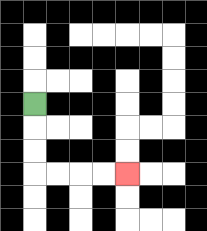{'start': '[1, 4]', 'end': '[5, 7]', 'path_directions': 'D,D,D,R,R,R,R', 'path_coordinates': '[[1, 4], [1, 5], [1, 6], [1, 7], [2, 7], [3, 7], [4, 7], [5, 7]]'}